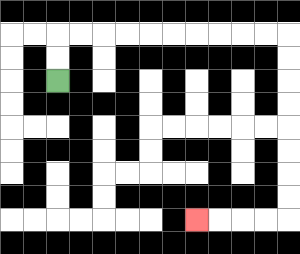{'start': '[2, 3]', 'end': '[8, 9]', 'path_directions': 'U,U,R,R,R,R,R,R,R,R,R,R,D,D,D,D,D,D,D,D,L,L,L,L', 'path_coordinates': '[[2, 3], [2, 2], [2, 1], [3, 1], [4, 1], [5, 1], [6, 1], [7, 1], [8, 1], [9, 1], [10, 1], [11, 1], [12, 1], [12, 2], [12, 3], [12, 4], [12, 5], [12, 6], [12, 7], [12, 8], [12, 9], [11, 9], [10, 9], [9, 9], [8, 9]]'}